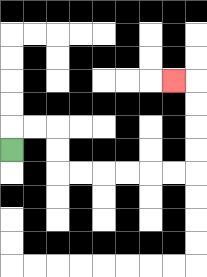{'start': '[0, 6]', 'end': '[7, 3]', 'path_directions': 'U,R,R,D,D,R,R,R,R,R,R,U,U,U,U,L', 'path_coordinates': '[[0, 6], [0, 5], [1, 5], [2, 5], [2, 6], [2, 7], [3, 7], [4, 7], [5, 7], [6, 7], [7, 7], [8, 7], [8, 6], [8, 5], [8, 4], [8, 3], [7, 3]]'}